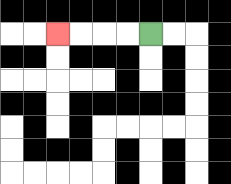{'start': '[6, 1]', 'end': '[2, 1]', 'path_directions': 'L,L,L,L', 'path_coordinates': '[[6, 1], [5, 1], [4, 1], [3, 1], [2, 1]]'}